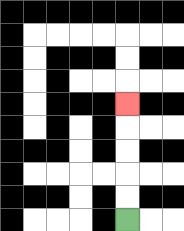{'start': '[5, 9]', 'end': '[5, 4]', 'path_directions': 'U,U,U,U,U', 'path_coordinates': '[[5, 9], [5, 8], [5, 7], [5, 6], [5, 5], [5, 4]]'}